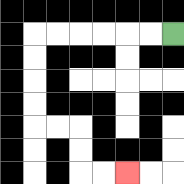{'start': '[7, 1]', 'end': '[5, 7]', 'path_directions': 'L,L,L,L,L,L,D,D,D,D,R,R,D,D,R,R', 'path_coordinates': '[[7, 1], [6, 1], [5, 1], [4, 1], [3, 1], [2, 1], [1, 1], [1, 2], [1, 3], [1, 4], [1, 5], [2, 5], [3, 5], [3, 6], [3, 7], [4, 7], [5, 7]]'}